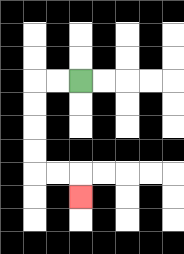{'start': '[3, 3]', 'end': '[3, 8]', 'path_directions': 'L,L,D,D,D,D,R,R,D', 'path_coordinates': '[[3, 3], [2, 3], [1, 3], [1, 4], [1, 5], [1, 6], [1, 7], [2, 7], [3, 7], [3, 8]]'}